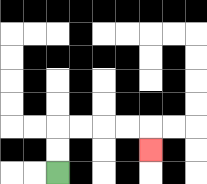{'start': '[2, 7]', 'end': '[6, 6]', 'path_directions': 'U,U,R,R,R,R,D', 'path_coordinates': '[[2, 7], [2, 6], [2, 5], [3, 5], [4, 5], [5, 5], [6, 5], [6, 6]]'}